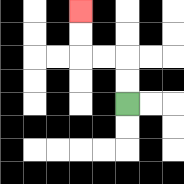{'start': '[5, 4]', 'end': '[3, 0]', 'path_directions': 'U,U,L,L,U,U', 'path_coordinates': '[[5, 4], [5, 3], [5, 2], [4, 2], [3, 2], [3, 1], [3, 0]]'}